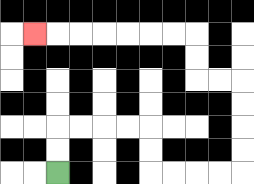{'start': '[2, 7]', 'end': '[1, 1]', 'path_directions': 'U,U,R,R,R,R,D,D,R,R,R,R,U,U,U,U,L,L,U,U,L,L,L,L,L,L,L', 'path_coordinates': '[[2, 7], [2, 6], [2, 5], [3, 5], [4, 5], [5, 5], [6, 5], [6, 6], [6, 7], [7, 7], [8, 7], [9, 7], [10, 7], [10, 6], [10, 5], [10, 4], [10, 3], [9, 3], [8, 3], [8, 2], [8, 1], [7, 1], [6, 1], [5, 1], [4, 1], [3, 1], [2, 1], [1, 1]]'}